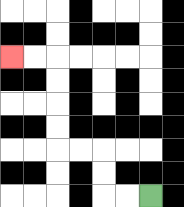{'start': '[6, 8]', 'end': '[0, 2]', 'path_directions': 'L,L,U,U,L,L,U,U,U,U,L,L', 'path_coordinates': '[[6, 8], [5, 8], [4, 8], [4, 7], [4, 6], [3, 6], [2, 6], [2, 5], [2, 4], [2, 3], [2, 2], [1, 2], [0, 2]]'}